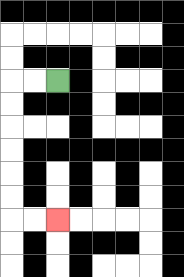{'start': '[2, 3]', 'end': '[2, 9]', 'path_directions': 'L,L,D,D,D,D,D,D,R,R', 'path_coordinates': '[[2, 3], [1, 3], [0, 3], [0, 4], [0, 5], [0, 6], [0, 7], [0, 8], [0, 9], [1, 9], [2, 9]]'}